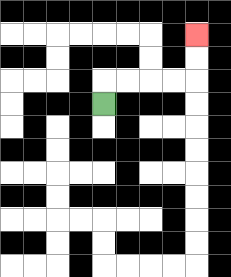{'start': '[4, 4]', 'end': '[8, 1]', 'path_directions': 'U,R,R,R,R,U,U', 'path_coordinates': '[[4, 4], [4, 3], [5, 3], [6, 3], [7, 3], [8, 3], [8, 2], [8, 1]]'}